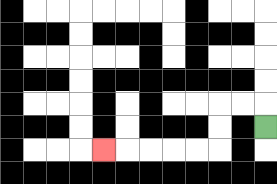{'start': '[11, 5]', 'end': '[4, 6]', 'path_directions': 'U,L,L,D,D,L,L,L,L,L', 'path_coordinates': '[[11, 5], [11, 4], [10, 4], [9, 4], [9, 5], [9, 6], [8, 6], [7, 6], [6, 6], [5, 6], [4, 6]]'}